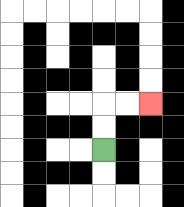{'start': '[4, 6]', 'end': '[6, 4]', 'path_directions': 'U,U,R,R', 'path_coordinates': '[[4, 6], [4, 5], [4, 4], [5, 4], [6, 4]]'}